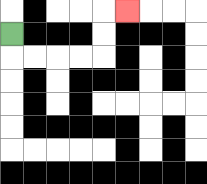{'start': '[0, 1]', 'end': '[5, 0]', 'path_directions': 'D,R,R,R,R,U,U,R', 'path_coordinates': '[[0, 1], [0, 2], [1, 2], [2, 2], [3, 2], [4, 2], [4, 1], [4, 0], [5, 0]]'}